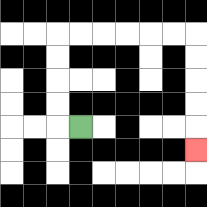{'start': '[3, 5]', 'end': '[8, 6]', 'path_directions': 'L,U,U,U,U,R,R,R,R,R,R,D,D,D,D,D', 'path_coordinates': '[[3, 5], [2, 5], [2, 4], [2, 3], [2, 2], [2, 1], [3, 1], [4, 1], [5, 1], [6, 1], [7, 1], [8, 1], [8, 2], [8, 3], [8, 4], [8, 5], [8, 6]]'}